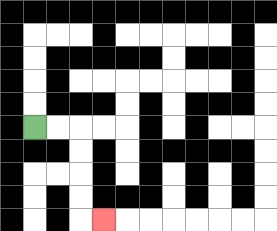{'start': '[1, 5]', 'end': '[4, 9]', 'path_directions': 'R,R,D,D,D,D,R', 'path_coordinates': '[[1, 5], [2, 5], [3, 5], [3, 6], [3, 7], [3, 8], [3, 9], [4, 9]]'}